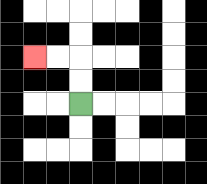{'start': '[3, 4]', 'end': '[1, 2]', 'path_directions': 'U,U,L,L', 'path_coordinates': '[[3, 4], [3, 3], [3, 2], [2, 2], [1, 2]]'}